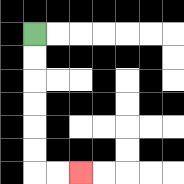{'start': '[1, 1]', 'end': '[3, 7]', 'path_directions': 'D,D,D,D,D,D,R,R', 'path_coordinates': '[[1, 1], [1, 2], [1, 3], [1, 4], [1, 5], [1, 6], [1, 7], [2, 7], [3, 7]]'}